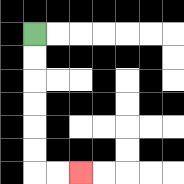{'start': '[1, 1]', 'end': '[3, 7]', 'path_directions': 'D,D,D,D,D,D,R,R', 'path_coordinates': '[[1, 1], [1, 2], [1, 3], [1, 4], [1, 5], [1, 6], [1, 7], [2, 7], [3, 7]]'}